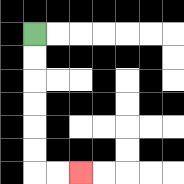{'start': '[1, 1]', 'end': '[3, 7]', 'path_directions': 'D,D,D,D,D,D,R,R', 'path_coordinates': '[[1, 1], [1, 2], [1, 3], [1, 4], [1, 5], [1, 6], [1, 7], [2, 7], [3, 7]]'}